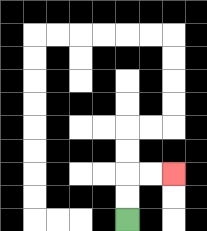{'start': '[5, 9]', 'end': '[7, 7]', 'path_directions': 'U,U,R,R', 'path_coordinates': '[[5, 9], [5, 8], [5, 7], [6, 7], [7, 7]]'}